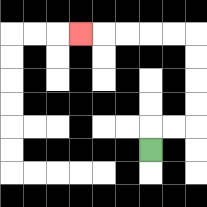{'start': '[6, 6]', 'end': '[3, 1]', 'path_directions': 'U,R,R,U,U,U,U,L,L,L,L,L', 'path_coordinates': '[[6, 6], [6, 5], [7, 5], [8, 5], [8, 4], [8, 3], [8, 2], [8, 1], [7, 1], [6, 1], [5, 1], [4, 1], [3, 1]]'}